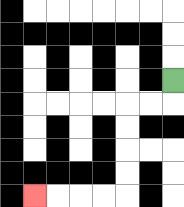{'start': '[7, 3]', 'end': '[1, 8]', 'path_directions': 'D,L,L,D,D,D,D,L,L,L,L', 'path_coordinates': '[[7, 3], [7, 4], [6, 4], [5, 4], [5, 5], [5, 6], [5, 7], [5, 8], [4, 8], [3, 8], [2, 8], [1, 8]]'}